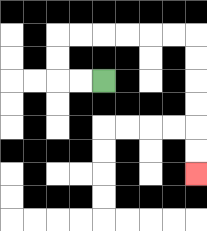{'start': '[4, 3]', 'end': '[8, 7]', 'path_directions': 'L,L,U,U,R,R,R,R,R,R,D,D,D,D,D,D', 'path_coordinates': '[[4, 3], [3, 3], [2, 3], [2, 2], [2, 1], [3, 1], [4, 1], [5, 1], [6, 1], [7, 1], [8, 1], [8, 2], [8, 3], [8, 4], [8, 5], [8, 6], [8, 7]]'}